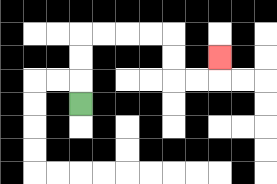{'start': '[3, 4]', 'end': '[9, 2]', 'path_directions': 'U,U,U,R,R,R,R,D,D,R,R,U', 'path_coordinates': '[[3, 4], [3, 3], [3, 2], [3, 1], [4, 1], [5, 1], [6, 1], [7, 1], [7, 2], [7, 3], [8, 3], [9, 3], [9, 2]]'}